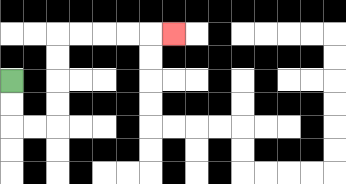{'start': '[0, 3]', 'end': '[7, 1]', 'path_directions': 'D,D,R,R,U,U,U,U,R,R,R,R,R', 'path_coordinates': '[[0, 3], [0, 4], [0, 5], [1, 5], [2, 5], [2, 4], [2, 3], [2, 2], [2, 1], [3, 1], [4, 1], [5, 1], [6, 1], [7, 1]]'}